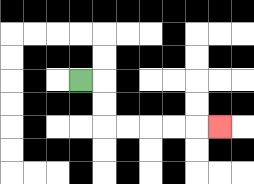{'start': '[3, 3]', 'end': '[9, 5]', 'path_directions': 'R,D,D,R,R,R,R,R', 'path_coordinates': '[[3, 3], [4, 3], [4, 4], [4, 5], [5, 5], [6, 5], [7, 5], [8, 5], [9, 5]]'}